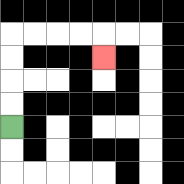{'start': '[0, 5]', 'end': '[4, 2]', 'path_directions': 'U,U,U,U,R,R,R,R,D', 'path_coordinates': '[[0, 5], [0, 4], [0, 3], [0, 2], [0, 1], [1, 1], [2, 1], [3, 1], [4, 1], [4, 2]]'}